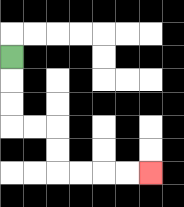{'start': '[0, 2]', 'end': '[6, 7]', 'path_directions': 'D,D,D,R,R,D,D,R,R,R,R', 'path_coordinates': '[[0, 2], [0, 3], [0, 4], [0, 5], [1, 5], [2, 5], [2, 6], [2, 7], [3, 7], [4, 7], [5, 7], [6, 7]]'}